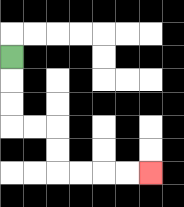{'start': '[0, 2]', 'end': '[6, 7]', 'path_directions': 'D,D,D,R,R,D,D,R,R,R,R', 'path_coordinates': '[[0, 2], [0, 3], [0, 4], [0, 5], [1, 5], [2, 5], [2, 6], [2, 7], [3, 7], [4, 7], [5, 7], [6, 7]]'}